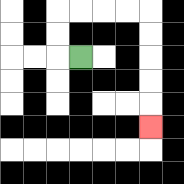{'start': '[3, 2]', 'end': '[6, 5]', 'path_directions': 'L,U,U,R,R,R,R,D,D,D,D,D', 'path_coordinates': '[[3, 2], [2, 2], [2, 1], [2, 0], [3, 0], [4, 0], [5, 0], [6, 0], [6, 1], [6, 2], [6, 3], [6, 4], [6, 5]]'}